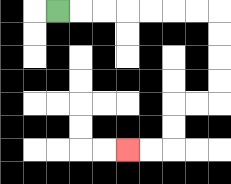{'start': '[2, 0]', 'end': '[5, 6]', 'path_directions': 'R,R,R,R,R,R,R,D,D,D,D,L,L,D,D,L,L', 'path_coordinates': '[[2, 0], [3, 0], [4, 0], [5, 0], [6, 0], [7, 0], [8, 0], [9, 0], [9, 1], [9, 2], [9, 3], [9, 4], [8, 4], [7, 4], [7, 5], [7, 6], [6, 6], [5, 6]]'}